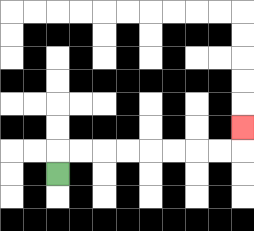{'start': '[2, 7]', 'end': '[10, 5]', 'path_directions': 'U,R,R,R,R,R,R,R,R,U', 'path_coordinates': '[[2, 7], [2, 6], [3, 6], [4, 6], [5, 6], [6, 6], [7, 6], [8, 6], [9, 6], [10, 6], [10, 5]]'}